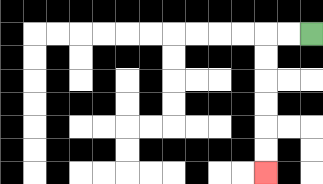{'start': '[13, 1]', 'end': '[11, 7]', 'path_directions': 'L,L,D,D,D,D,D,D', 'path_coordinates': '[[13, 1], [12, 1], [11, 1], [11, 2], [11, 3], [11, 4], [11, 5], [11, 6], [11, 7]]'}